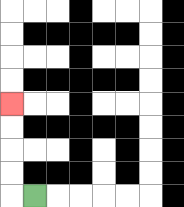{'start': '[1, 8]', 'end': '[0, 4]', 'path_directions': 'L,U,U,U,U', 'path_coordinates': '[[1, 8], [0, 8], [0, 7], [0, 6], [0, 5], [0, 4]]'}